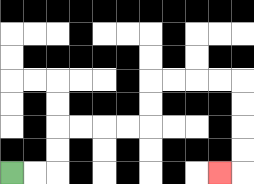{'start': '[0, 7]', 'end': '[9, 7]', 'path_directions': 'R,R,U,U,R,R,R,R,U,U,R,R,R,R,D,D,D,D,L', 'path_coordinates': '[[0, 7], [1, 7], [2, 7], [2, 6], [2, 5], [3, 5], [4, 5], [5, 5], [6, 5], [6, 4], [6, 3], [7, 3], [8, 3], [9, 3], [10, 3], [10, 4], [10, 5], [10, 6], [10, 7], [9, 7]]'}